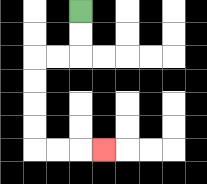{'start': '[3, 0]', 'end': '[4, 6]', 'path_directions': 'D,D,L,L,D,D,D,D,R,R,R', 'path_coordinates': '[[3, 0], [3, 1], [3, 2], [2, 2], [1, 2], [1, 3], [1, 4], [1, 5], [1, 6], [2, 6], [3, 6], [4, 6]]'}